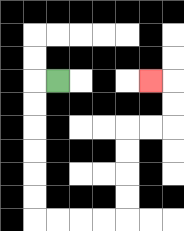{'start': '[2, 3]', 'end': '[6, 3]', 'path_directions': 'L,D,D,D,D,D,D,R,R,R,R,U,U,U,U,R,R,U,U,L', 'path_coordinates': '[[2, 3], [1, 3], [1, 4], [1, 5], [1, 6], [1, 7], [1, 8], [1, 9], [2, 9], [3, 9], [4, 9], [5, 9], [5, 8], [5, 7], [5, 6], [5, 5], [6, 5], [7, 5], [7, 4], [7, 3], [6, 3]]'}